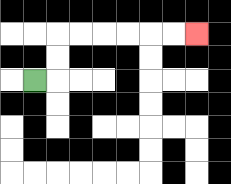{'start': '[1, 3]', 'end': '[8, 1]', 'path_directions': 'R,U,U,R,R,R,R,R,R', 'path_coordinates': '[[1, 3], [2, 3], [2, 2], [2, 1], [3, 1], [4, 1], [5, 1], [6, 1], [7, 1], [8, 1]]'}